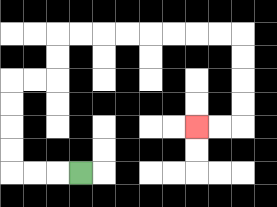{'start': '[3, 7]', 'end': '[8, 5]', 'path_directions': 'L,L,L,U,U,U,U,R,R,U,U,R,R,R,R,R,R,R,R,D,D,D,D,L,L', 'path_coordinates': '[[3, 7], [2, 7], [1, 7], [0, 7], [0, 6], [0, 5], [0, 4], [0, 3], [1, 3], [2, 3], [2, 2], [2, 1], [3, 1], [4, 1], [5, 1], [6, 1], [7, 1], [8, 1], [9, 1], [10, 1], [10, 2], [10, 3], [10, 4], [10, 5], [9, 5], [8, 5]]'}